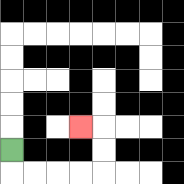{'start': '[0, 6]', 'end': '[3, 5]', 'path_directions': 'D,R,R,R,R,U,U,L', 'path_coordinates': '[[0, 6], [0, 7], [1, 7], [2, 7], [3, 7], [4, 7], [4, 6], [4, 5], [3, 5]]'}